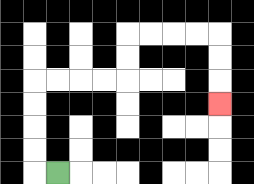{'start': '[2, 7]', 'end': '[9, 4]', 'path_directions': 'L,U,U,U,U,R,R,R,R,U,U,R,R,R,R,D,D,D', 'path_coordinates': '[[2, 7], [1, 7], [1, 6], [1, 5], [1, 4], [1, 3], [2, 3], [3, 3], [4, 3], [5, 3], [5, 2], [5, 1], [6, 1], [7, 1], [8, 1], [9, 1], [9, 2], [9, 3], [9, 4]]'}